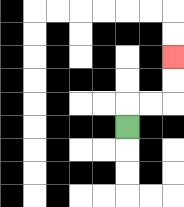{'start': '[5, 5]', 'end': '[7, 2]', 'path_directions': 'U,R,R,U,U', 'path_coordinates': '[[5, 5], [5, 4], [6, 4], [7, 4], [7, 3], [7, 2]]'}